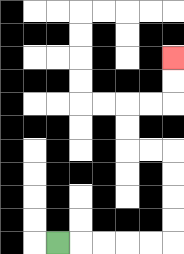{'start': '[2, 10]', 'end': '[7, 2]', 'path_directions': 'R,R,R,R,R,U,U,U,U,L,L,U,U,R,R,U,U', 'path_coordinates': '[[2, 10], [3, 10], [4, 10], [5, 10], [6, 10], [7, 10], [7, 9], [7, 8], [7, 7], [7, 6], [6, 6], [5, 6], [5, 5], [5, 4], [6, 4], [7, 4], [7, 3], [7, 2]]'}